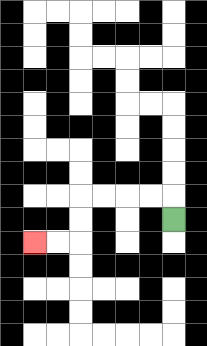{'start': '[7, 9]', 'end': '[1, 10]', 'path_directions': 'U,L,L,L,L,D,D,L,L', 'path_coordinates': '[[7, 9], [7, 8], [6, 8], [5, 8], [4, 8], [3, 8], [3, 9], [3, 10], [2, 10], [1, 10]]'}